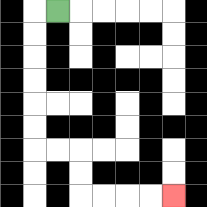{'start': '[2, 0]', 'end': '[7, 8]', 'path_directions': 'L,D,D,D,D,D,D,R,R,D,D,R,R,R,R', 'path_coordinates': '[[2, 0], [1, 0], [1, 1], [1, 2], [1, 3], [1, 4], [1, 5], [1, 6], [2, 6], [3, 6], [3, 7], [3, 8], [4, 8], [5, 8], [6, 8], [7, 8]]'}